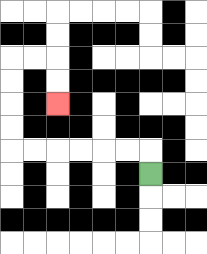{'start': '[6, 7]', 'end': '[2, 4]', 'path_directions': 'U,L,L,L,L,L,L,U,U,U,U,R,R,D,D', 'path_coordinates': '[[6, 7], [6, 6], [5, 6], [4, 6], [3, 6], [2, 6], [1, 6], [0, 6], [0, 5], [0, 4], [0, 3], [0, 2], [1, 2], [2, 2], [2, 3], [2, 4]]'}